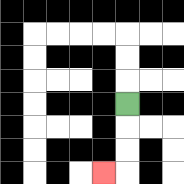{'start': '[5, 4]', 'end': '[4, 7]', 'path_directions': 'D,D,D,L', 'path_coordinates': '[[5, 4], [5, 5], [5, 6], [5, 7], [4, 7]]'}